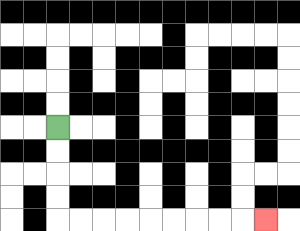{'start': '[2, 5]', 'end': '[11, 9]', 'path_directions': 'D,D,D,D,R,R,R,R,R,R,R,R,R', 'path_coordinates': '[[2, 5], [2, 6], [2, 7], [2, 8], [2, 9], [3, 9], [4, 9], [5, 9], [6, 9], [7, 9], [8, 9], [9, 9], [10, 9], [11, 9]]'}